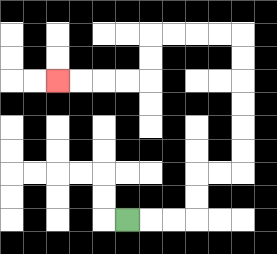{'start': '[5, 9]', 'end': '[2, 3]', 'path_directions': 'R,R,R,U,U,R,R,U,U,U,U,U,U,L,L,L,L,D,D,L,L,L,L', 'path_coordinates': '[[5, 9], [6, 9], [7, 9], [8, 9], [8, 8], [8, 7], [9, 7], [10, 7], [10, 6], [10, 5], [10, 4], [10, 3], [10, 2], [10, 1], [9, 1], [8, 1], [7, 1], [6, 1], [6, 2], [6, 3], [5, 3], [4, 3], [3, 3], [2, 3]]'}